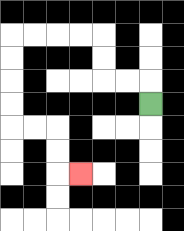{'start': '[6, 4]', 'end': '[3, 7]', 'path_directions': 'U,L,L,U,U,L,L,L,L,D,D,D,D,R,R,D,D,R', 'path_coordinates': '[[6, 4], [6, 3], [5, 3], [4, 3], [4, 2], [4, 1], [3, 1], [2, 1], [1, 1], [0, 1], [0, 2], [0, 3], [0, 4], [0, 5], [1, 5], [2, 5], [2, 6], [2, 7], [3, 7]]'}